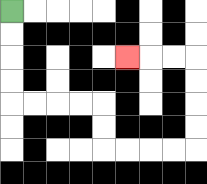{'start': '[0, 0]', 'end': '[5, 2]', 'path_directions': 'D,D,D,D,R,R,R,R,D,D,R,R,R,R,U,U,U,U,L,L,L', 'path_coordinates': '[[0, 0], [0, 1], [0, 2], [0, 3], [0, 4], [1, 4], [2, 4], [3, 4], [4, 4], [4, 5], [4, 6], [5, 6], [6, 6], [7, 6], [8, 6], [8, 5], [8, 4], [8, 3], [8, 2], [7, 2], [6, 2], [5, 2]]'}